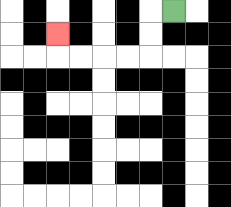{'start': '[7, 0]', 'end': '[2, 1]', 'path_directions': 'L,D,D,L,L,L,L,U', 'path_coordinates': '[[7, 0], [6, 0], [6, 1], [6, 2], [5, 2], [4, 2], [3, 2], [2, 2], [2, 1]]'}